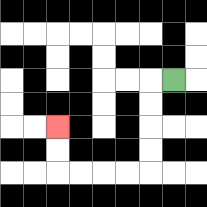{'start': '[7, 3]', 'end': '[2, 5]', 'path_directions': 'L,D,D,D,D,L,L,L,L,U,U', 'path_coordinates': '[[7, 3], [6, 3], [6, 4], [6, 5], [6, 6], [6, 7], [5, 7], [4, 7], [3, 7], [2, 7], [2, 6], [2, 5]]'}